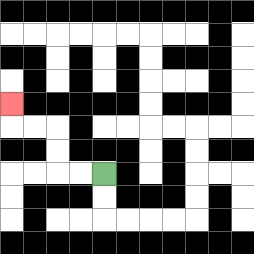{'start': '[4, 7]', 'end': '[0, 4]', 'path_directions': 'L,L,U,U,L,L,U', 'path_coordinates': '[[4, 7], [3, 7], [2, 7], [2, 6], [2, 5], [1, 5], [0, 5], [0, 4]]'}